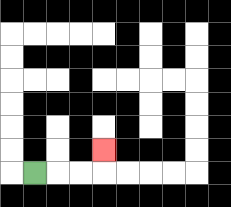{'start': '[1, 7]', 'end': '[4, 6]', 'path_directions': 'R,R,R,U', 'path_coordinates': '[[1, 7], [2, 7], [3, 7], [4, 7], [4, 6]]'}